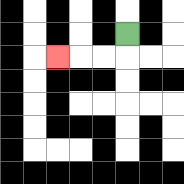{'start': '[5, 1]', 'end': '[2, 2]', 'path_directions': 'D,L,L,L', 'path_coordinates': '[[5, 1], [5, 2], [4, 2], [3, 2], [2, 2]]'}